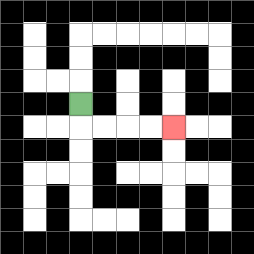{'start': '[3, 4]', 'end': '[7, 5]', 'path_directions': 'D,R,R,R,R', 'path_coordinates': '[[3, 4], [3, 5], [4, 5], [5, 5], [6, 5], [7, 5]]'}